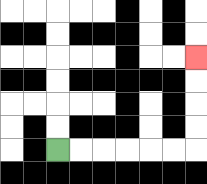{'start': '[2, 6]', 'end': '[8, 2]', 'path_directions': 'R,R,R,R,R,R,U,U,U,U', 'path_coordinates': '[[2, 6], [3, 6], [4, 6], [5, 6], [6, 6], [7, 6], [8, 6], [8, 5], [8, 4], [8, 3], [8, 2]]'}